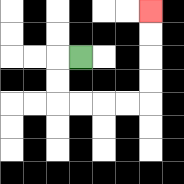{'start': '[3, 2]', 'end': '[6, 0]', 'path_directions': 'L,D,D,R,R,R,R,U,U,U,U', 'path_coordinates': '[[3, 2], [2, 2], [2, 3], [2, 4], [3, 4], [4, 4], [5, 4], [6, 4], [6, 3], [6, 2], [6, 1], [6, 0]]'}